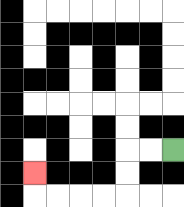{'start': '[7, 6]', 'end': '[1, 7]', 'path_directions': 'L,L,D,D,L,L,L,L,U', 'path_coordinates': '[[7, 6], [6, 6], [5, 6], [5, 7], [5, 8], [4, 8], [3, 8], [2, 8], [1, 8], [1, 7]]'}